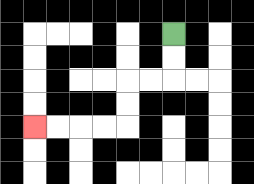{'start': '[7, 1]', 'end': '[1, 5]', 'path_directions': 'D,D,L,L,D,D,L,L,L,L', 'path_coordinates': '[[7, 1], [7, 2], [7, 3], [6, 3], [5, 3], [5, 4], [5, 5], [4, 5], [3, 5], [2, 5], [1, 5]]'}